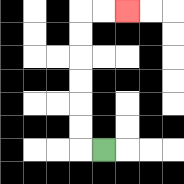{'start': '[4, 6]', 'end': '[5, 0]', 'path_directions': 'L,U,U,U,U,U,U,R,R', 'path_coordinates': '[[4, 6], [3, 6], [3, 5], [3, 4], [3, 3], [3, 2], [3, 1], [3, 0], [4, 0], [5, 0]]'}